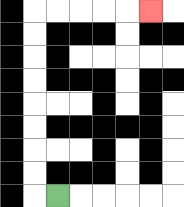{'start': '[2, 8]', 'end': '[6, 0]', 'path_directions': 'L,U,U,U,U,U,U,U,U,R,R,R,R,R', 'path_coordinates': '[[2, 8], [1, 8], [1, 7], [1, 6], [1, 5], [1, 4], [1, 3], [1, 2], [1, 1], [1, 0], [2, 0], [3, 0], [4, 0], [5, 0], [6, 0]]'}